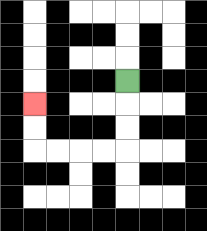{'start': '[5, 3]', 'end': '[1, 4]', 'path_directions': 'D,D,D,L,L,L,L,U,U', 'path_coordinates': '[[5, 3], [5, 4], [5, 5], [5, 6], [4, 6], [3, 6], [2, 6], [1, 6], [1, 5], [1, 4]]'}